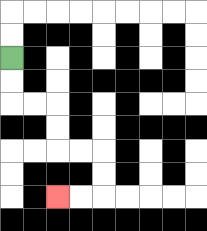{'start': '[0, 2]', 'end': '[2, 8]', 'path_directions': 'D,D,R,R,D,D,R,R,D,D,L,L', 'path_coordinates': '[[0, 2], [0, 3], [0, 4], [1, 4], [2, 4], [2, 5], [2, 6], [3, 6], [4, 6], [4, 7], [4, 8], [3, 8], [2, 8]]'}